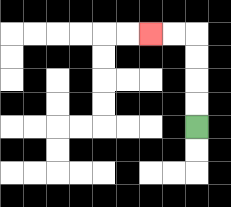{'start': '[8, 5]', 'end': '[6, 1]', 'path_directions': 'U,U,U,U,L,L', 'path_coordinates': '[[8, 5], [8, 4], [8, 3], [8, 2], [8, 1], [7, 1], [6, 1]]'}